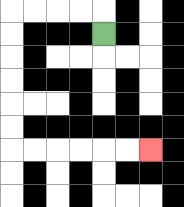{'start': '[4, 1]', 'end': '[6, 6]', 'path_directions': 'U,L,L,L,L,D,D,D,D,D,D,R,R,R,R,R,R', 'path_coordinates': '[[4, 1], [4, 0], [3, 0], [2, 0], [1, 0], [0, 0], [0, 1], [0, 2], [0, 3], [0, 4], [0, 5], [0, 6], [1, 6], [2, 6], [3, 6], [4, 6], [5, 6], [6, 6]]'}